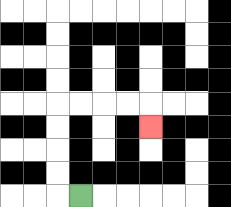{'start': '[3, 8]', 'end': '[6, 5]', 'path_directions': 'L,U,U,U,U,R,R,R,R,D', 'path_coordinates': '[[3, 8], [2, 8], [2, 7], [2, 6], [2, 5], [2, 4], [3, 4], [4, 4], [5, 4], [6, 4], [6, 5]]'}